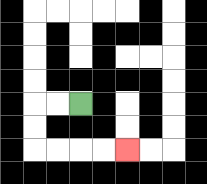{'start': '[3, 4]', 'end': '[5, 6]', 'path_directions': 'L,L,D,D,R,R,R,R', 'path_coordinates': '[[3, 4], [2, 4], [1, 4], [1, 5], [1, 6], [2, 6], [3, 6], [4, 6], [5, 6]]'}